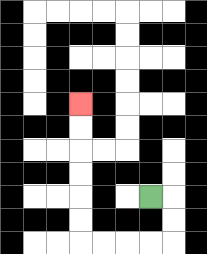{'start': '[6, 8]', 'end': '[3, 4]', 'path_directions': 'R,D,D,L,L,L,L,U,U,U,U,U,U', 'path_coordinates': '[[6, 8], [7, 8], [7, 9], [7, 10], [6, 10], [5, 10], [4, 10], [3, 10], [3, 9], [3, 8], [3, 7], [3, 6], [3, 5], [3, 4]]'}